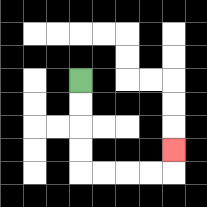{'start': '[3, 3]', 'end': '[7, 6]', 'path_directions': 'D,D,D,D,R,R,R,R,U', 'path_coordinates': '[[3, 3], [3, 4], [3, 5], [3, 6], [3, 7], [4, 7], [5, 7], [6, 7], [7, 7], [7, 6]]'}